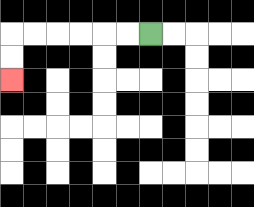{'start': '[6, 1]', 'end': '[0, 3]', 'path_directions': 'L,L,L,L,L,L,D,D', 'path_coordinates': '[[6, 1], [5, 1], [4, 1], [3, 1], [2, 1], [1, 1], [0, 1], [0, 2], [0, 3]]'}